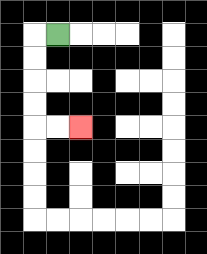{'start': '[2, 1]', 'end': '[3, 5]', 'path_directions': 'L,D,D,D,D,R,R', 'path_coordinates': '[[2, 1], [1, 1], [1, 2], [1, 3], [1, 4], [1, 5], [2, 5], [3, 5]]'}